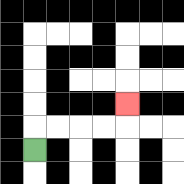{'start': '[1, 6]', 'end': '[5, 4]', 'path_directions': 'U,R,R,R,R,U', 'path_coordinates': '[[1, 6], [1, 5], [2, 5], [3, 5], [4, 5], [5, 5], [5, 4]]'}